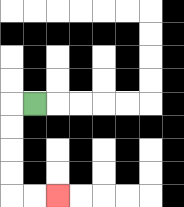{'start': '[1, 4]', 'end': '[2, 8]', 'path_directions': 'L,D,D,D,D,R,R', 'path_coordinates': '[[1, 4], [0, 4], [0, 5], [0, 6], [0, 7], [0, 8], [1, 8], [2, 8]]'}